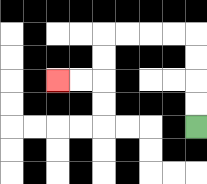{'start': '[8, 5]', 'end': '[2, 3]', 'path_directions': 'U,U,U,U,L,L,L,L,D,D,L,L', 'path_coordinates': '[[8, 5], [8, 4], [8, 3], [8, 2], [8, 1], [7, 1], [6, 1], [5, 1], [4, 1], [4, 2], [4, 3], [3, 3], [2, 3]]'}